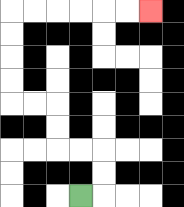{'start': '[3, 8]', 'end': '[6, 0]', 'path_directions': 'R,U,U,L,L,U,U,L,L,U,U,U,U,R,R,R,R,R,R', 'path_coordinates': '[[3, 8], [4, 8], [4, 7], [4, 6], [3, 6], [2, 6], [2, 5], [2, 4], [1, 4], [0, 4], [0, 3], [0, 2], [0, 1], [0, 0], [1, 0], [2, 0], [3, 0], [4, 0], [5, 0], [6, 0]]'}